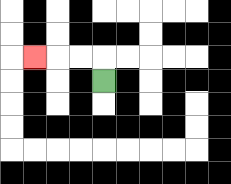{'start': '[4, 3]', 'end': '[1, 2]', 'path_directions': 'U,L,L,L', 'path_coordinates': '[[4, 3], [4, 2], [3, 2], [2, 2], [1, 2]]'}